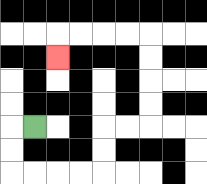{'start': '[1, 5]', 'end': '[2, 2]', 'path_directions': 'L,D,D,R,R,R,R,U,U,R,R,U,U,U,U,L,L,L,L,D', 'path_coordinates': '[[1, 5], [0, 5], [0, 6], [0, 7], [1, 7], [2, 7], [3, 7], [4, 7], [4, 6], [4, 5], [5, 5], [6, 5], [6, 4], [6, 3], [6, 2], [6, 1], [5, 1], [4, 1], [3, 1], [2, 1], [2, 2]]'}